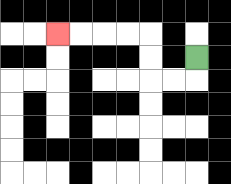{'start': '[8, 2]', 'end': '[2, 1]', 'path_directions': 'D,L,L,U,U,L,L,L,L', 'path_coordinates': '[[8, 2], [8, 3], [7, 3], [6, 3], [6, 2], [6, 1], [5, 1], [4, 1], [3, 1], [2, 1]]'}